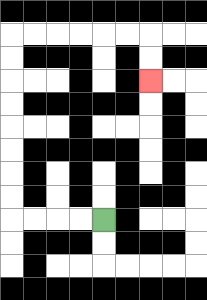{'start': '[4, 9]', 'end': '[6, 3]', 'path_directions': 'L,L,L,L,U,U,U,U,U,U,U,U,R,R,R,R,R,R,D,D', 'path_coordinates': '[[4, 9], [3, 9], [2, 9], [1, 9], [0, 9], [0, 8], [0, 7], [0, 6], [0, 5], [0, 4], [0, 3], [0, 2], [0, 1], [1, 1], [2, 1], [3, 1], [4, 1], [5, 1], [6, 1], [6, 2], [6, 3]]'}